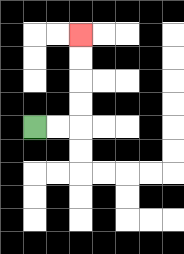{'start': '[1, 5]', 'end': '[3, 1]', 'path_directions': 'R,R,U,U,U,U', 'path_coordinates': '[[1, 5], [2, 5], [3, 5], [3, 4], [3, 3], [3, 2], [3, 1]]'}